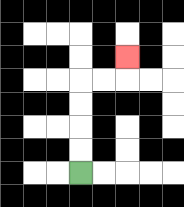{'start': '[3, 7]', 'end': '[5, 2]', 'path_directions': 'U,U,U,U,R,R,U', 'path_coordinates': '[[3, 7], [3, 6], [3, 5], [3, 4], [3, 3], [4, 3], [5, 3], [5, 2]]'}